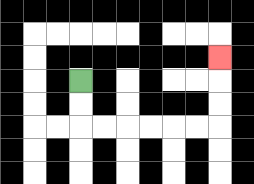{'start': '[3, 3]', 'end': '[9, 2]', 'path_directions': 'D,D,R,R,R,R,R,R,U,U,U', 'path_coordinates': '[[3, 3], [3, 4], [3, 5], [4, 5], [5, 5], [6, 5], [7, 5], [8, 5], [9, 5], [9, 4], [9, 3], [9, 2]]'}